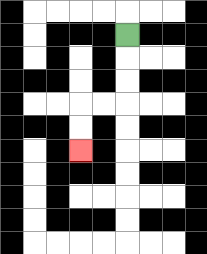{'start': '[5, 1]', 'end': '[3, 6]', 'path_directions': 'D,D,D,L,L,D,D', 'path_coordinates': '[[5, 1], [5, 2], [5, 3], [5, 4], [4, 4], [3, 4], [3, 5], [3, 6]]'}